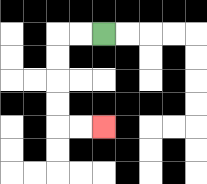{'start': '[4, 1]', 'end': '[4, 5]', 'path_directions': 'L,L,D,D,D,D,R,R', 'path_coordinates': '[[4, 1], [3, 1], [2, 1], [2, 2], [2, 3], [2, 4], [2, 5], [3, 5], [4, 5]]'}